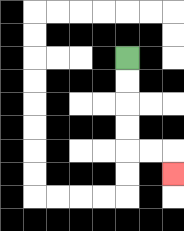{'start': '[5, 2]', 'end': '[7, 7]', 'path_directions': 'D,D,D,D,R,R,D', 'path_coordinates': '[[5, 2], [5, 3], [5, 4], [5, 5], [5, 6], [6, 6], [7, 6], [7, 7]]'}